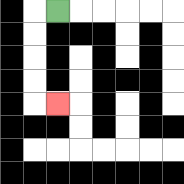{'start': '[2, 0]', 'end': '[2, 4]', 'path_directions': 'L,D,D,D,D,R', 'path_coordinates': '[[2, 0], [1, 0], [1, 1], [1, 2], [1, 3], [1, 4], [2, 4]]'}